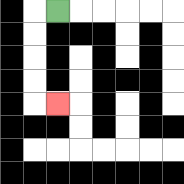{'start': '[2, 0]', 'end': '[2, 4]', 'path_directions': 'L,D,D,D,D,R', 'path_coordinates': '[[2, 0], [1, 0], [1, 1], [1, 2], [1, 3], [1, 4], [2, 4]]'}